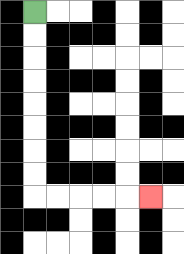{'start': '[1, 0]', 'end': '[6, 8]', 'path_directions': 'D,D,D,D,D,D,D,D,R,R,R,R,R', 'path_coordinates': '[[1, 0], [1, 1], [1, 2], [1, 3], [1, 4], [1, 5], [1, 6], [1, 7], [1, 8], [2, 8], [3, 8], [4, 8], [5, 8], [6, 8]]'}